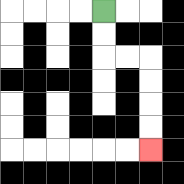{'start': '[4, 0]', 'end': '[6, 6]', 'path_directions': 'D,D,R,R,D,D,D,D', 'path_coordinates': '[[4, 0], [4, 1], [4, 2], [5, 2], [6, 2], [6, 3], [6, 4], [6, 5], [6, 6]]'}